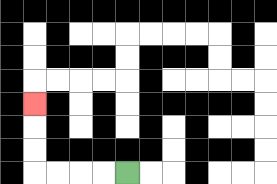{'start': '[5, 7]', 'end': '[1, 4]', 'path_directions': 'L,L,L,L,U,U,U', 'path_coordinates': '[[5, 7], [4, 7], [3, 7], [2, 7], [1, 7], [1, 6], [1, 5], [1, 4]]'}